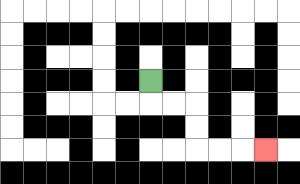{'start': '[6, 3]', 'end': '[11, 6]', 'path_directions': 'D,R,R,D,D,R,R,R', 'path_coordinates': '[[6, 3], [6, 4], [7, 4], [8, 4], [8, 5], [8, 6], [9, 6], [10, 6], [11, 6]]'}